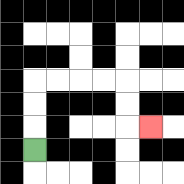{'start': '[1, 6]', 'end': '[6, 5]', 'path_directions': 'U,U,U,R,R,R,R,D,D,R', 'path_coordinates': '[[1, 6], [1, 5], [1, 4], [1, 3], [2, 3], [3, 3], [4, 3], [5, 3], [5, 4], [5, 5], [6, 5]]'}